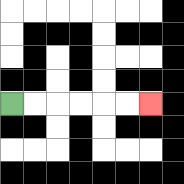{'start': '[0, 4]', 'end': '[6, 4]', 'path_directions': 'R,R,R,R,R,R', 'path_coordinates': '[[0, 4], [1, 4], [2, 4], [3, 4], [4, 4], [5, 4], [6, 4]]'}